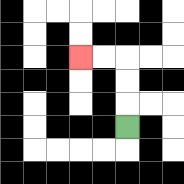{'start': '[5, 5]', 'end': '[3, 2]', 'path_directions': 'U,U,U,L,L', 'path_coordinates': '[[5, 5], [5, 4], [5, 3], [5, 2], [4, 2], [3, 2]]'}